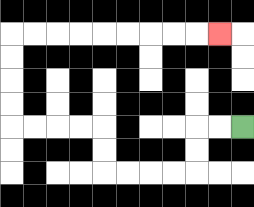{'start': '[10, 5]', 'end': '[9, 1]', 'path_directions': 'L,L,D,D,L,L,L,L,U,U,L,L,L,L,U,U,U,U,R,R,R,R,R,R,R,R,R', 'path_coordinates': '[[10, 5], [9, 5], [8, 5], [8, 6], [8, 7], [7, 7], [6, 7], [5, 7], [4, 7], [4, 6], [4, 5], [3, 5], [2, 5], [1, 5], [0, 5], [0, 4], [0, 3], [0, 2], [0, 1], [1, 1], [2, 1], [3, 1], [4, 1], [5, 1], [6, 1], [7, 1], [8, 1], [9, 1]]'}